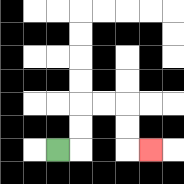{'start': '[2, 6]', 'end': '[6, 6]', 'path_directions': 'R,U,U,R,R,D,D,R', 'path_coordinates': '[[2, 6], [3, 6], [3, 5], [3, 4], [4, 4], [5, 4], [5, 5], [5, 6], [6, 6]]'}